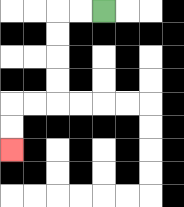{'start': '[4, 0]', 'end': '[0, 6]', 'path_directions': 'L,L,D,D,D,D,L,L,D,D', 'path_coordinates': '[[4, 0], [3, 0], [2, 0], [2, 1], [2, 2], [2, 3], [2, 4], [1, 4], [0, 4], [0, 5], [0, 6]]'}